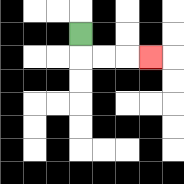{'start': '[3, 1]', 'end': '[6, 2]', 'path_directions': 'D,R,R,R', 'path_coordinates': '[[3, 1], [3, 2], [4, 2], [5, 2], [6, 2]]'}